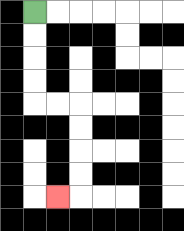{'start': '[1, 0]', 'end': '[2, 8]', 'path_directions': 'D,D,D,D,R,R,D,D,D,D,L', 'path_coordinates': '[[1, 0], [1, 1], [1, 2], [1, 3], [1, 4], [2, 4], [3, 4], [3, 5], [3, 6], [3, 7], [3, 8], [2, 8]]'}